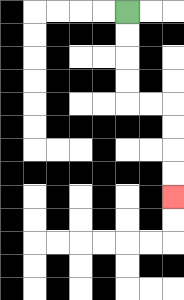{'start': '[5, 0]', 'end': '[7, 8]', 'path_directions': 'D,D,D,D,R,R,D,D,D,D', 'path_coordinates': '[[5, 0], [5, 1], [5, 2], [5, 3], [5, 4], [6, 4], [7, 4], [7, 5], [7, 6], [7, 7], [7, 8]]'}